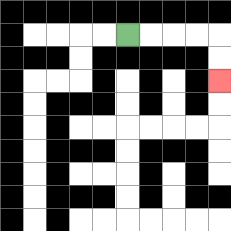{'start': '[5, 1]', 'end': '[9, 3]', 'path_directions': 'R,R,R,R,D,D', 'path_coordinates': '[[5, 1], [6, 1], [7, 1], [8, 1], [9, 1], [9, 2], [9, 3]]'}